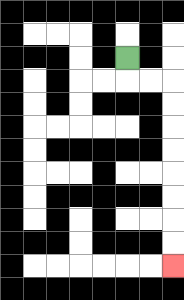{'start': '[5, 2]', 'end': '[7, 11]', 'path_directions': 'D,R,R,D,D,D,D,D,D,D,D', 'path_coordinates': '[[5, 2], [5, 3], [6, 3], [7, 3], [7, 4], [7, 5], [7, 6], [7, 7], [7, 8], [7, 9], [7, 10], [7, 11]]'}